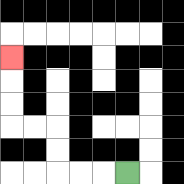{'start': '[5, 7]', 'end': '[0, 2]', 'path_directions': 'L,L,L,U,U,L,L,U,U,U', 'path_coordinates': '[[5, 7], [4, 7], [3, 7], [2, 7], [2, 6], [2, 5], [1, 5], [0, 5], [0, 4], [0, 3], [0, 2]]'}